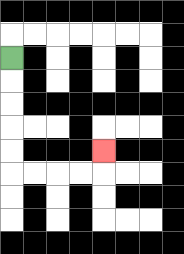{'start': '[0, 2]', 'end': '[4, 6]', 'path_directions': 'D,D,D,D,D,R,R,R,R,U', 'path_coordinates': '[[0, 2], [0, 3], [0, 4], [0, 5], [0, 6], [0, 7], [1, 7], [2, 7], [3, 7], [4, 7], [4, 6]]'}